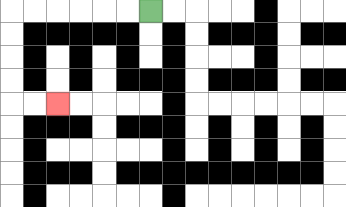{'start': '[6, 0]', 'end': '[2, 4]', 'path_directions': 'L,L,L,L,L,L,D,D,D,D,R,R', 'path_coordinates': '[[6, 0], [5, 0], [4, 0], [3, 0], [2, 0], [1, 0], [0, 0], [0, 1], [0, 2], [0, 3], [0, 4], [1, 4], [2, 4]]'}